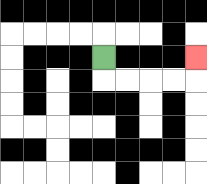{'start': '[4, 2]', 'end': '[8, 2]', 'path_directions': 'D,R,R,R,R,U', 'path_coordinates': '[[4, 2], [4, 3], [5, 3], [6, 3], [7, 3], [8, 3], [8, 2]]'}